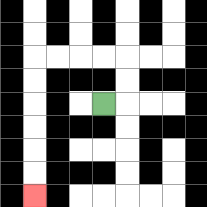{'start': '[4, 4]', 'end': '[1, 8]', 'path_directions': 'R,U,U,L,L,L,L,D,D,D,D,D,D', 'path_coordinates': '[[4, 4], [5, 4], [5, 3], [5, 2], [4, 2], [3, 2], [2, 2], [1, 2], [1, 3], [1, 4], [1, 5], [1, 6], [1, 7], [1, 8]]'}